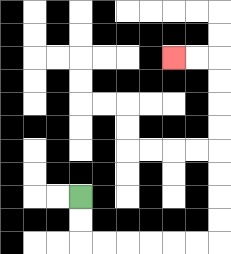{'start': '[3, 8]', 'end': '[7, 2]', 'path_directions': 'D,D,R,R,R,R,R,R,U,U,U,U,U,U,U,U,L,L', 'path_coordinates': '[[3, 8], [3, 9], [3, 10], [4, 10], [5, 10], [6, 10], [7, 10], [8, 10], [9, 10], [9, 9], [9, 8], [9, 7], [9, 6], [9, 5], [9, 4], [9, 3], [9, 2], [8, 2], [7, 2]]'}